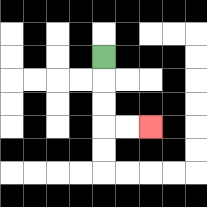{'start': '[4, 2]', 'end': '[6, 5]', 'path_directions': 'D,D,D,R,R', 'path_coordinates': '[[4, 2], [4, 3], [4, 4], [4, 5], [5, 5], [6, 5]]'}